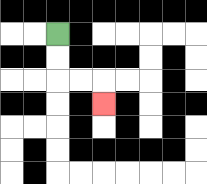{'start': '[2, 1]', 'end': '[4, 4]', 'path_directions': 'D,D,R,R,D', 'path_coordinates': '[[2, 1], [2, 2], [2, 3], [3, 3], [4, 3], [4, 4]]'}